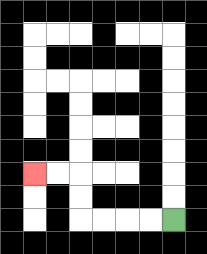{'start': '[7, 9]', 'end': '[1, 7]', 'path_directions': 'L,L,L,L,U,U,L,L', 'path_coordinates': '[[7, 9], [6, 9], [5, 9], [4, 9], [3, 9], [3, 8], [3, 7], [2, 7], [1, 7]]'}